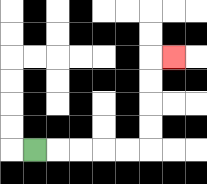{'start': '[1, 6]', 'end': '[7, 2]', 'path_directions': 'R,R,R,R,R,U,U,U,U,R', 'path_coordinates': '[[1, 6], [2, 6], [3, 6], [4, 6], [5, 6], [6, 6], [6, 5], [6, 4], [6, 3], [6, 2], [7, 2]]'}